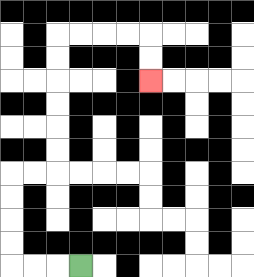{'start': '[3, 11]', 'end': '[6, 3]', 'path_directions': 'L,L,L,U,U,U,U,R,R,U,U,U,U,U,U,R,R,R,R,D,D', 'path_coordinates': '[[3, 11], [2, 11], [1, 11], [0, 11], [0, 10], [0, 9], [0, 8], [0, 7], [1, 7], [2, 7], [2, 6], [2, 5], [2, 4], [2, 3], [2, 2], [2, 1], [3, 1], [4, 1], [5, 1], [6, 1], [6, 2], [6, 3]]'}